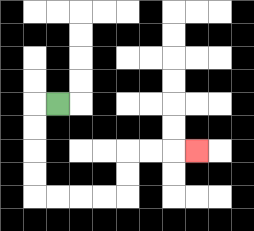{'start': '[2, 4]', 'end': '[8, 6]', 'path_directions': 'L,D,D,D,D,R,R,R,R,U,U,R,R,R', 'path_coordinates': '[[2, 4], [1, 4], [1, 5], [1, 6], [1, 7], [1, 8], [2, 8], [3, 8], [4, 8], [5, 8], [5, 7], [5, 6], [6, 6], [7, 6], [8, 6]]'}